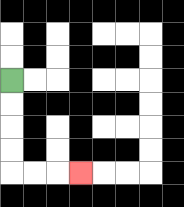{'start': '[0, 3]', 'end': '[3, 7]', 'path_directions': 'D,D,D,D,R,R,R', 'path_coordinates': '[[0, 3], [0, 4], [0, 5], [0, 6], [0, 7], [1, 7], [2, 7], [3, 7]]'}